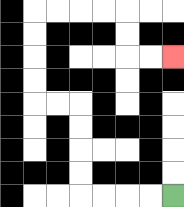{'start': '[7, 8]', 'end': '[7, 2]', 'path_directions': 'L,L,L,L,U,U,U,U,L,L,U,U,U,U,R,R,R,R,D,D,R,R', 'path_coordinates': '[[7, 8], [6, 8], [5, 8], [4, 8], [3, 8], [3, 7], [3, 6], [3, 5], [3, 4], [2, 4], [1, 4], [1, 3], [1, 2], [1, 1], [1, 0], [2, 0], [3, 0], [4, 0], [5, 0], [5, 1], [5, 2], [6, 2], [7, 2]]'}